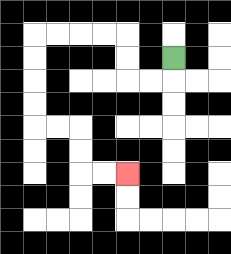{'start': '[7, 2]', 'end': '[5, 7]', 'path_directions': 'D,L,L,U,U,L,L,L,L,D,D,D,D,R,R,D,D,R,R', 'path_coordinates': '[[7, 2], [7, 3], [6, 3], [5, 3], [5, 2], [5, 1], [4, 1], [3, 1], [2, 1], [1, 1], [1, 2], [1, 3], [1, 4], [1, 5], [2, 5], [3, 5], [3, 6], [3, 7], [4, 7], [5, 7]]'}